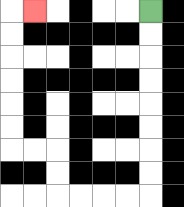{'start': '[6, 0]', 'end': '[1, 0]', 'path_directions': 'D,D,D,D,D,D,D,D,L,L,L,L,U,U,L,L,U,U,U,U,U,U,R', 'path_coordinates': '[[6, 0], [6, 1], [6, 2], [6, 3], [6, 4], [6, 5], [6, 6], [6, 7], [6, 8], [5, 8], [4, 8], [3, 8], [2, 8], [2, 7], [2, 6], [1, 6], [0, 6], [0, 5], [0, 4], [0, 3], [0, 2], [0, 1], [0, 0], [1, 0]]'}